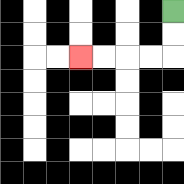{'start': '[7, 0]', 'end': '[3, 2]', 'path_directions': 'D,D,L,L,L,L', 'path_coordinates': '[[7, 0], [7, 1], [7, 2], [6, 2], [5, 2], [4, 2], [3, 2]]'}